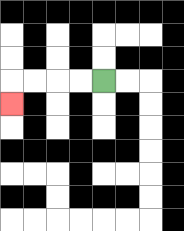{'start': '[4, 3]', 'end': '[0, 4]', 'path_directions': 'L,L,L,L,D', 'path_coordinates': '[[4, 3], [3, 3], [2, 3], [1, 3], [0, 3], [0, 4]]'}